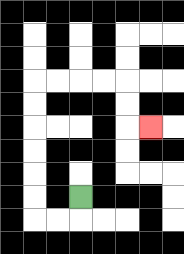{'start': '[3, 8]', 'end': '[6, 5]', 'path_directions': 'D,L,L,U,U,U,U,U,U,R,R,R,R,D,D,R', 'path_coordinates': '[[3, 8], [3, 9], [2, 9], [1, 9], [1, 8], [1, 7], [1, 6], [1, 5], [1, 4], [1, 3], [2, 3], [3, 3], [4, 3], [5, 3], [5, 4], [5, 5], [6, 5]]'}